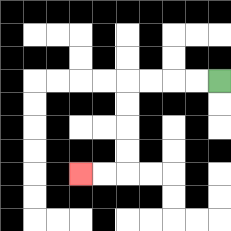{'start': '[9, 3]', 'end': '[3, 7]', 'path_directions': 'L,L,L,L,D,D,D,D,L,L', 'path_coordinates': '[[9, 3], [8, 3], [7, 3], [6, 3], [5, 3], [5, 4], [5, 5], [5, 6], [5, 7], [4, 7], [3, 7]]'}